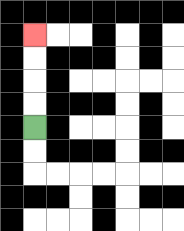{'start': '[1, 5]', 'end': '[1, 1]', 'path_directions': 'U,U,U,U', 'path_coordinates': '[[1, 5], [1, 4], [1, 3], [1, 2], [1, 1]]'}